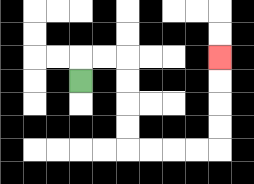{'start': '[3, 3]', 'end': '[9, 2]', 'path_directions': 'U,R,R,D,D,D,D,R,R,R,R,U,U,U,U', 'path_coordinates': '[[3, 3], [3, 2], [4, 2], [5, 2], [5, 3], [5, 4], [5, 5], [5, 6], [6, 6], [7, 6], [8, 6], [9, 6], [9, 5], [9, 4], [9, 3], [9, 2]]'}